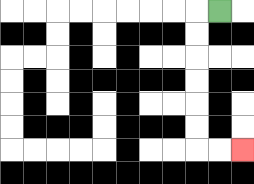{'start': '[9, 0]', 'end': '[10, 6]', 'path_directions': 'L,D,D,D,D,D,D,R,R', 'path_coordinates': '[[9, 0], [8, 0], [8, 1], [8, 2], [8, 3], [8, 4], [8, 5], [8, 6], [9, 6], [10, 6]]'}